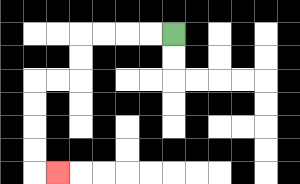{'start': '[7, 1]', 'end': '[2, 7]', 'path_directions': 'L,L,L,L,D,D,L,L,D,D,D,D,R', 'path_coordinates': '[[7, 1], [6, 1], [5, 1], [4, 1], [3, 1], [3, 2], [3, 3], [2, 3], [1, 3], [1, 4], [1, 5], [1, 6], [1, 7], [2, 7]]'}